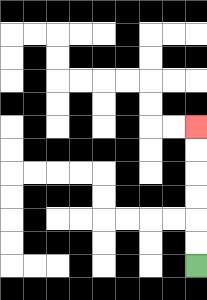{'start': '[8, 11]', 'end': '[8, 5]', 'path_directions': 'U,U,U,U,U,U', 'path_coordinates': '[[8, 11], [8, 10], [8, 9], [8, 8], [8, 7], [8, 6], [8, 5]]'}